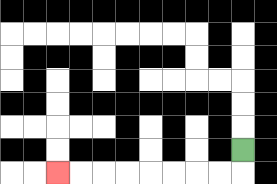{'start': '[10, 6]', 'end': '[2, 7]', 'path_directions': 'D,L,L,L,L,L,L,L,L', 'path_coordinates': '[[10, 6], [10, 7], [9, 7], [8, 7], [7, 7], [6, 7], [5, 7], [4, 7], [3, 7], [2, 7]]'}